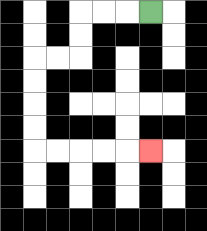{'start': '[6, 0]', 'end': '[6, 6]', 'path_directions': 'L,L,L,D,D,L,L,D,D,D,D,R,R,R,R,R', 'path_coordinates': '[[6, 0], [5, 0], [4, 0], [3, 0], [3, 1], [3, 2], [2, 2], [1, 2], [1, 3], [1, 4], [1, 5], [1, 6], [2, 6], [3, 6], [4, 6], [5, 6], [6, 6]]'}